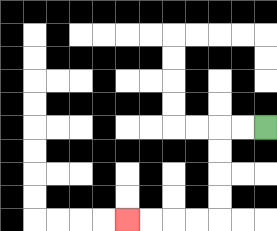{'start': '[11, 5]', 'end': '[5, 9]', 'path_directions': 'L,L,D,D,D,D,L,L,L,L', 'path_coordinates': '[[11, 5], [10, 5], [9, 5], [9, 6], [9, 7], [9, 8], [9, 9], [8, 9], [7, 9], [6, 9], [5, 9]]'}